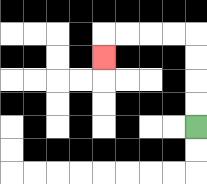{'start': '[8, 5]', 'end': '[4, 2]', 'path_directions': 'U,U,U,U,L,L,L,L,D', 'path_coordinates': '[[8, 5], [8, 4], [8, 3], [8, 2], [8, 1], [7, 1], [6, 1], [5, 1], [4, 1], [4, 2]]'}